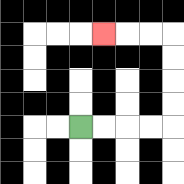{'start': '[3, 5]', 'end': '[4, 1]', 'path_directions': 'R,R,R,R,U,U,U,U,L,L,L', 'path_coordinates': '[[3, 5], [4, 5], [5, 5], [6, 5], [7, 5], [7, 4], [7, 3], [7, 2], [7, 1], [6, 1], [5, 1], [4, 1]]'}